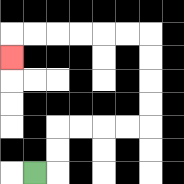{'start': '[1, 7]', 'end': '[0, 2]', 'path_directions': 'R,U,U,R,R,R,R,U,U,U,U,L,L,L,L,L,L,D', 'path_coordinates': '[[1, 7], [2, 7], [2, 6], [2, 5], [3, 5], [4, 5], [5, 5], [6, 5], [6, 4], [6, 3], [6, 2], [6, 1], [5, 1], [4, 1], [3, 1], [2, 1], [1, 1], [0, 1], [0, 2]]'}